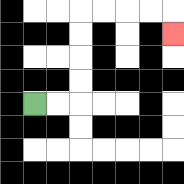{'start': '[1, 4]', 'end': '[7, 1]', 'path_directions': 'R,R,U,U,U,U,R,R,R,R,D', 'path_coordinates': '[[1, 4], [2, 4], [3, 4], [3, 3], [3, 2], [3, 1], [3, 0], [4, 0], [5, 0], [6, 0], [7, 0], [7, 1]]'}